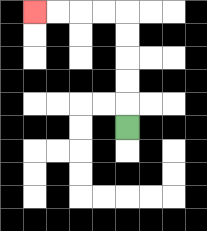{'start': '[5, 5]', 'end': '[1, 0]', 'path_directions': 'U,U,U,U,U,L,L,L,L', 'path_coordinates': '[[5, 5], [5, 4], [5, 3], [5, 2], [5, 1], [5, 0], [4, 0], [3, 0], [2, 0], [1, 0]]'}